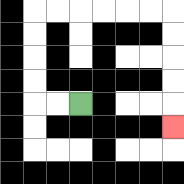{'start': '[3, 4]', 'end': '[7, 5]', 'path_directions': 'L,L,U,U,U,U,R,R,R,R,R,R,D,D,D,D,D', 'path_coordinates': '[[3, 4], [2, 4], [1, 4], [1, 3], [1, 2], [1, 1], [1, 0], [2, 0], [3, 0], [4, 0], [5, 0], [6, 0], [7, 0], [7, 1], [7, 2], [7, 3], [7, 4], [7, 5]]'}